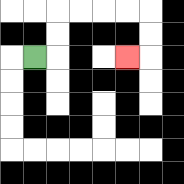{'start': '[1, 2]', 'end': '[5, 2]', 'path_directions': 'R,U,U,R,R,R,R,D,D,L', 'path_coordinates': '[[1, 2], [2, 2], [2, 1], [2, 0], [3, 0], [4, 0], [5, 0], [6, 0], [6, 1], [6, 2], [5, 2]]'}